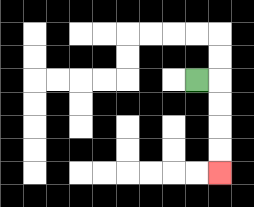{'start': '[8, 3]', 'end': '[9, 7]', 'path_directions': 'R,D,D,D,D', 'path_coordinates': '[[8, 3], [9, 3], [9, 4], [9, 5], [9, 6], [9, 7]]'}